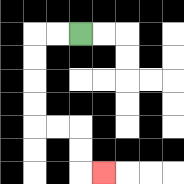{'start': '[3, 1]', 'end': '[4, 7]', 'path_directions': 'L,L,D,D,D,D,R,R,D,D,R', 'path_coordinates': '[[3, 1], [2, 1], [1, 1], [1, 2], [1, 3], [1, 4], [1, 5], [2, 5], [3, 5], [3, 6], [3, 7], [4, 7]]'}